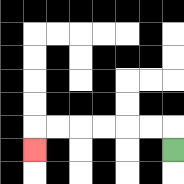{'start': '[7, 6]', 'end': '[1, 6]', 'path_directions': 'U,L,L,L,L,L,L,D', 'path_coordinates': '[[7, 6], [7, 5], [6, 5], [5, 5], [4, 5], [3, 5], [2, 5], [1, 5], [1, 6]]'}